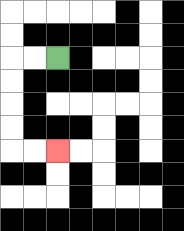{'start': '[2, 2]', 'end': '[2, 6]', 'path_directions': 'L,L,D,D,D,D,R,R', 'path_coordinates': '[[2, 2], [1, 2], [0, 2], [0, 3], [0, 4], [0, 5], [0, 6], [1, 6], [2, 6]]'}